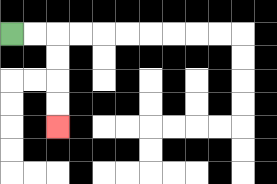{'start': '[0, 1]', 'end': '[2, 5]', 'path_directions': 'R,R,D,D,D,D', 'path_coordinates': '[[0, 1], [1, 1], [2, 1], [2, 2], [2, 3], [2, 4], [2, 5]]'}